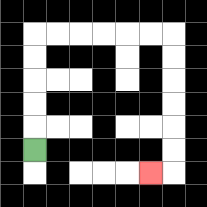{'start': '[1, 6]', 'end': '[6, 7]', 'path_directions': 'U,U,U,U,U,R,R,R,R,R,R,D,D,D,D,D,D,L', 'path_coordinates': '[[1, 6], [1, 5], [1, 4], [1, 3], [1, 2], [1, 1], [2, 1], [3, 1], [4, 1], [5, 1], [6, 1], [7, 1], [7, 2], [7, 3], [7, 4], [7, 5], [7, 6], [7, 7], [6, 7]]'}